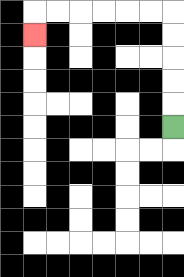{'start': '[7, 5]', 'end': '[1, 1]', 'path_directions': 'U,U,U,U,U,L,L,L,L,L,L,D', 'path_coordinates': '[[7, 5], [7, 4], [7, 3], [7, 2], [7, 1], [7, 0], [6, 0], [5, 0], [4, 0], [3, 0], [2, 0], [1, 0], [1, 1]]'}